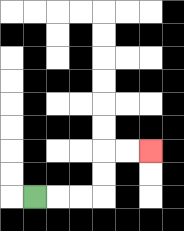{'start': '[1, 8]', 'end': '[6, 6]', 'path_directions': 'R,R,R,U,U,R,R', 'path_coordinates': '[[1, 8], [2, 8], [3, 8], [4, 8], [4, 7], [4, 6], [5, 6], [6, 6]]'}